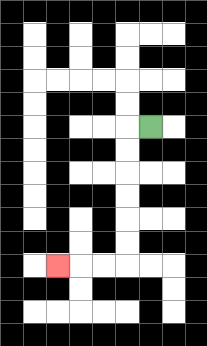{'start': '[6, 5]', 'end': '[2, 11]', 'path_directions': 'L,D,D,D,D,D,D,L,L,L', 'path_coordinates': '[[6, 5], [5, 5], [5, 6], [5, 7], [5, 8], [5, 9], [5, 10], [5, 11], [4, 11], [3, 11], [2, 11]]'}